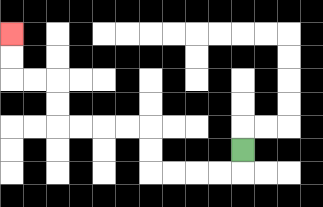{'start': '[10, 6]', 'end': '[0, 1]', 'path_directions': 'D,L,L,L,L,U,U,L,L,L,L,U,U,L,L,U,U', 'path_coordinates': '[[10, 6], [10, 7], [9, 7], [8, 7], [7, 7], [6, 7], [6, 6], [6, 5], [5, 5], [4, 5], [3, 5], [2, 5], [2, 4], [2, 3], [1, 3], [0, 3], [0, 2], [0, 1]]'}